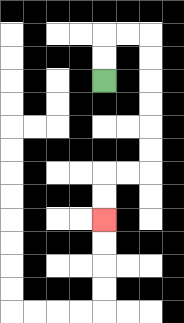{'start': '[4, 3]', 'end': '[4, 9]', 'path_directions': 'U,U,R,R,D,D,D,D,D,D,L,L,D,D', 'path_coordinates': '[[4, 3], [4, 2], [4, 1], [5, 1], [6, 1], [6, 2], [6, 3], [6, 4], [6, 5], [6, 6], [6, 7], [5, 7], [4, 7], [4, 8], [4, 9]]'}